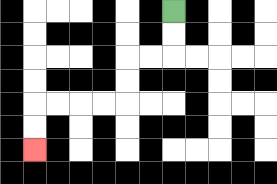{'start': '[7, 0]', 'end': '[1, 6]', 'path_directions': 'D,D,L,L,D,D,L,L,L,L,D,D', 'path_coordinates': '[[7, 0], [7, 1], [7, 2], [6, 2], [5, 2], [5, 3], [5, 4], [4, 4], [3, 4], [2, 4], [1, 4], [1, 5], [1, 6]]'}